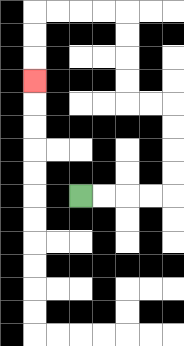{'start': '[3, 8]', 'end': '[1, 3]', 'path_directions': 'R,R,R,R,U,U,U,U,L,L,U,U,U,U,L,L,L,L,D,D,D', 'path_coordinates': '[[3, 8], [4, 8], [5, 8], [6, 8], [7, 8], [7, 7], [7, 6], [7, 5], [7, 4], [6, 4], [5, 4], [5, 3], [5, 2], [5, 1], [5, 0], [4, 0], [3, 0], [2, 0], [1, 0], [1, 1], [1, 2], [1, 3]]'}